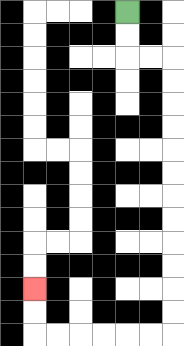{'start': '[5, 0]', 'end': '[1, 12]', 'path_directions': 'D,D,R,R,D,D,D,D,D,D,D,D,D,D,D,D,L,L,L,L,L,L,U,U', 'path_coordinates': '[[5, 0], [5, 1], [5, 2], [6, 2], [7, 2], [7, 3], [7, 4], [7, 5], [7, 6], [7, 7], [7, 8], [7, 9], [7, 10], [7, 11], [7, 12], [7, 13], [7, 14], [6, 14], [5, 14], [4, 14], [3, 14], [2, 14], [1, 14], [1, 13], [1, 12]]'}